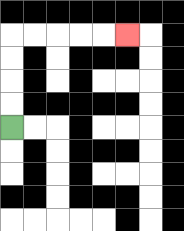{'start': '[0, 5]', 'end': '[5, 1]', 'path_directions': 'U,U,U,U,R,R,R,R,R', 'path_coordinates': '[[0, 5], [0, 4], [0, 3], [0, 2], [0, 1], [1, 1], [2, 1], [3, 1], [4, 1], [5, 1]]'}